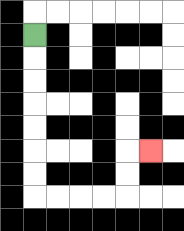{'start': '[1, 1]', 'end': '[6, 6]', 'path_directions': 'D,D,D,D,D,D,D,R,R,R,R,U,U,R', 'path_coordinates': '[[1, 1], [1, 2], [1, 3], [1, 4], [1, 5], [1, 6], [1, 7], [1, 8], [2, 8], [3, 8], [4, 8], [5, 8], [5, 7], [5, 6], [6, 6]]'}